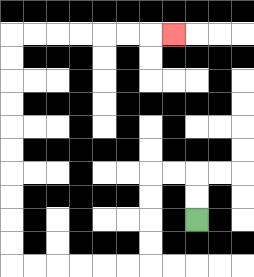{'start': '[8, 9]', 'end': '[7, 1]', 'path_directions': 'U,U,L,L,D,D,D,D,L,L,L,L,L,L,U,U,U,U,U,U,U,U,U,U,R,R,R,R,R,R,R', 'path_coordinates': '[[8, 9], [8, 8], [8, 7], [7, 7], [6, 7], [6, 8], [6, 9], [6, 10], [6, 11], [5, 11], [4, 11], [3, 11], [2, 11], [1, 11], [0, 11], [0, 10], [0, 9], [0, 8], [0, 7], [0, 6], [0, 5], [0, 4], [0, 3], [0, 2], [0, 1], [1, 1], [2, 1], [3, 1], [4, 1], [5, 1], [6, 1], [7, 1]]'}